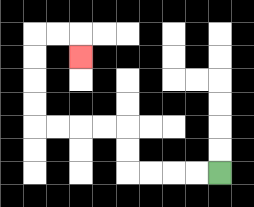{'start': '[9, 7]', 'end': '[3, 2]', 'path_directions': 'L,L,L,L,U,U,L,L,L,L,U,U,U,U,R,R,D', 'path_coordinates': '[[9, 7], [8, 7], [7, 7], [6, 7], [5, 7], [5, 6], [5, 5], [4, 5], [3, 5], [2, 5], [1, 5], [1, 4], [1, 3], [1, 2], [1, 1], [2, 1], [3, 1], [3, 2]]'}